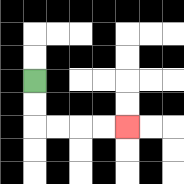{'start': '[1, 3]', 'end': '[5, 5]', 'path_directions': 'D,D,R,R,R,R', 'path_coordinates': '[[1, 3], [1, 4], [1, 5], [2, 5], [3, 5], [4, 5], [5, 5]]'}